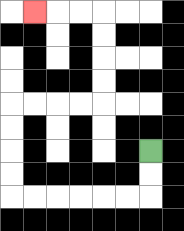{'start': '[6, 6]', 'end': '[1, 0]', 'path_directions': 'D,D,L,L,L,L,L,L,U,U,U,U,R,R,R,R,U,U,U,U,L,L,L', 'path_coordinates': '[[6, 6], [6, 7], [6, 8], [5, 8], [4, 8], [3, 8], [2, 8], [1, 8], [0, 8], [0, 7], [0, 6], [0, 5], [0, 4], [1, 4], [2, 4], [3, 4], [4, 4], [4, 3], [4, 2], [4, 1], [4, 0], [3, 0], [2, 0], [1, 0]]'}